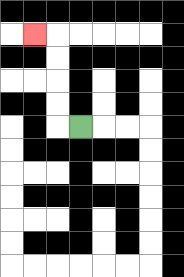{'start': '[3, 5]', 'end': '[1, 1]', 'path_directions': 'L,U,U,U,U,L', 'path_coordinates': '[[3, 5], [2, 5], [2, 4], [2, 3], [2, 2], [2, 1], [1, 1]]'}